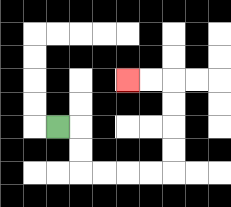{'start': '[2, 5]', 'end': '[5, 3]', 'path_directions': 'R,D,D,R,R,R,R,U,U,U,U,L,L', 'path_coordinates': '[[2, 5], [3, 5], [3, 6], [3, 7], [4, 7], [5, 7], [6, 7], [7, 7], [7, 6], [7, 5], [7, 4], [7, 3], [6, 3], [5, 3]]'}